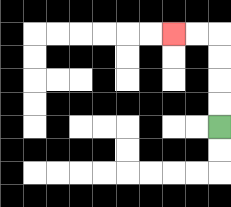{'start': '[9, 5]', 'end': '[7, 1]', 'path_directions': 'U,U,U,U,L,L', 'path_coordinates': '[[9, 5], [9, 4], [9, 3], [9, 2], [9, 1], [8, 1], [7, 1]]'}